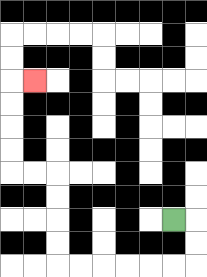{'start': '[7, 9]', 'end': '[1, 3]', 'path_directions': 'R,D,D,L,L,L,L,L,L,U,U,U,U,L,L,U,U,U,U,R', 'path_coordinates': '[[7, 9], [8, 9], [8, 10], [8, 11], [7, 11], [6, 11], [5, 11], [4, 11], [3, 11], [2, 11], [2, 10], [2, 9], [2, 8], [2, 7], [1, 7], [0, 7], [0, 6], [0, 5], [0, 4], [0, 3], [1, 3]]'}